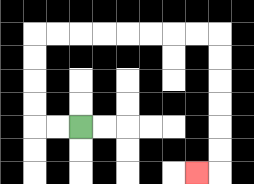{'start': '[3, 5]', 'end': '[8, 7]', 'path_directions': 'L,L,U,U,U,U,R,R,R,R,R,R,R,R,D,D,D,D,D,D,L', 'path_coordinates': '[[3, 5], [2, 5], [1, 5], [1, 4], [1, 3], [1, 2], [1, 1], [2, 1], [3, 1], [4, 1], [5, 1], [6, 1], [7, 1], [8, 1], [9, 1], [9, 2], [9, 3], [9, 4], [9, 5], [9, 6], [9, 7], [8, 7]]'}